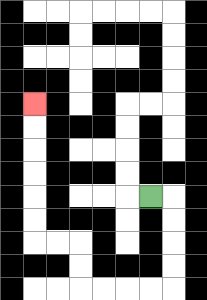{'start': '[6, 8]', 'end': '[1, 4]', 'path_directions': 'R,D,D,D,D,L,L,L,L,U,U,L,L,U,U,U,U,U,U', 'path_coordinates': '[[6, 8], [7, 8], [7, 9], [7, 10], [7, 11], [7, 12], [6, 12], [5, 12], [4, 12], [3, 12], [3, 11], [3, 10], [2, 10], [1, 10], [1, 9], [1, 8], [1, 7], [1, 6], [1, 5], [1, 4]]'}